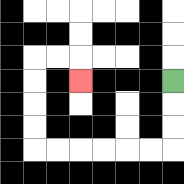{'start': '[7, 3]', 'end': '[3, 3]', 'path_directions': 'D,D,D,L,L,L,L,L,L,U,U,U,U,R,R,D', 'path_coordinates': '[[7, 3], [7, 4], [7, 5], [7, 6], [6, 6], [5, 6], [4, 6], [3, 6], [2, 6], [1, 6], [1, 5], [1, 4], [1, 3], [1, 2], [2, 2], [3, 2], [3, 3]]'}